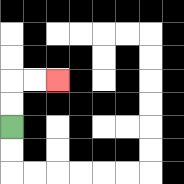{'start': '[0, 5]', 'end': '[2, 3]', 'path_directions': 'U,U,R,R', 'path_coordinates': '[[0, 5], [0, 4], [0, 3], [1, 3], [2, 3]]'}